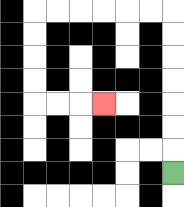{'start': '[7, 7]', 'end': '[4, 4]', 'path_directions': 'U,U,U,U,U,U,U,L,L,L,L,L,L,D,D,D,D,R,R,R', 'path_coordinates': '[[7, 7], [7, 6], [7, 5], [7, 4], [7, 3], [7, 2], [7, 1], [7, 0], [6, 0], [5, 0], [4, 0], [3, 0], [2, 0], [1, 0], [1, 1], [1, 2], [1, 3], [1, 4], [2, 4], [3, 4], [4, 4]]'}